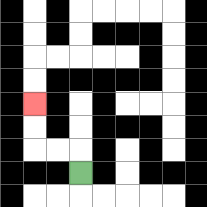{'start': '[3, 7]', 'end': '[1, 4]', 'path_directions': 'U,L,L,U,U', 'path_coordinates': '[[3, 7], [3, 6], [2, 6], [1, 6], [1, 5], [1, 4]]'}